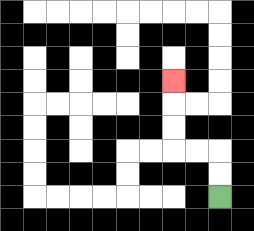{'start': '[9, 8]', 'end': '[7, 3]', 'path_directions': 'U,U,L,L,U,U,U', 'path_coordinates': '[[9, 8], [9, 7], [9, 6], [8, 6], [7, 6], [7, 5], [7, 4], [7, 3]]'}